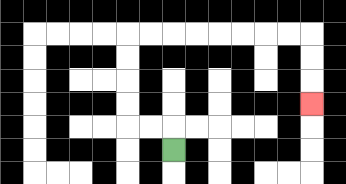{'start': '[7, 6]', 'end': '[13, 4]', 'path_directions': 'U,L,L,U,U,U,U,R,R,R,R,R,R,R,R,D,D,D', 'path_coordinates': '[[7, 6], [7, 5], [6, 5], [5, 5], [5, 4], [5, 3], [5, 2], [5, 1], [6, 1], [7, 1], [8, 1], [9, 1], [10, 1], [11, 1], [12, 1], [13, 1], [13, 2], [13, 3], [13, 4]]'}